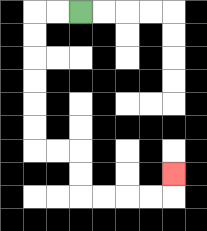{'start': '[3, 0]', 'end': '[7, 7]', 'path_directions': 'L,L,D,D,D,D,D,D,R,R,D,D,R,R,R,R,U', 'path_coordinates': '[[3, 0], [2, 0], [1, 0], [1, 1], [1, 2], [1, 3], [1, 4], [1, 5], [1, 6], [2, 6], [3, 6], [3, 7], [3, 8], [4, 8], [5, 8], [6, 8], [7, 8], [7, 7]]'}